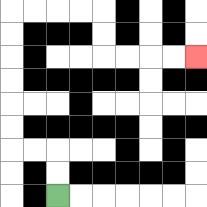{'start': '[2, 8]', 'end': '[8, 2]', 'path_directions': 'U,U,L,L,U,U,U,U,U,U,R,R,R,R,D,D,R,R,R,R', 'path_coordinates': '[[2, 8], [2, 7], [2, 6], [1, 6], [0, 6], [0, 5], [0, 4], [0, 3], [0, 2], [0, 1], [0, 0], [1, 0], [2, 0], [3, 0], [4, 0], [4, 1], [4, 2], [5, 2], [6, 2], [7, 2], [8, 2]]'}